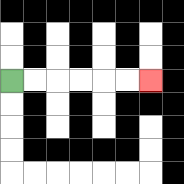{'start': '[0, 3]', 'end': '[6, 3]', 'path_directions': 'R,R,R,R,R,R', 'path_coordinates': '[[0, 3], [1, 3], [2, 3], [3, 3], [4, 3], [5, 3], [6, 3]]'}